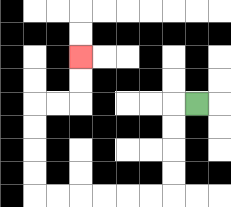{'start': '[8, 4]', 'end': '[3, 2]', 'path_directions': 'L,D,D,D,D,L,L,L,L,L,L,U,U,U,U,R,R,U,U', 'path_coordinates': '[[8, 4], [7, 4], [7, 5], [7, 6], [7, 7], [7, 8], [6, 8], [5, 8], [4, 8], [3, 8], [2, 8], [1, 8], [1, 7], [1, 6], [1, 5], [1, 4], [2, 4], [3, 4], [3, 3], [3, 2]]'}